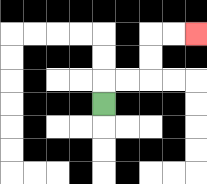{'start': '[4, 4]', 'end': '[8, 1]', 'path_directions': 'U,R,R,U,U,R,R', 'path_coordinates': '[[4, 4], [4, 3], [5, 3], [6, 3], [6, 2], [6, 1], [7, 1], [8, 1]]'}